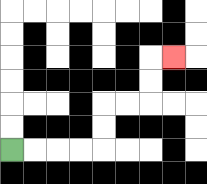{'start': '[0, 6]', 'end': '[7, 2]', 'path_directions': 'R,R,R,R,U,U,R,R,U,U,R', 'path_coordinates': '[[0, 6], [1, 6], [2, 6], [3, 6], [4, 6], [4, 5], [4, 4], [5, 4], [6, 4], [6, 3], [6, 2], [7, 2]]'}